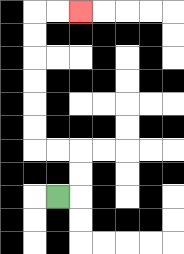{'start': '[2, 8]', 'end': '[3, 0]', 'path_directions': 'R,U,U,L,L,U,U,U,U,U,U,R,R', 'path_coordinates': '[[2, 8], [3, 8], [3, 7], [3, 6], [2, 6], [1, 6], [1, 5], [1, 4], [1, 3], [1, 2], [1, 1], [1, 0], [2, 0], [3, 0]]'}